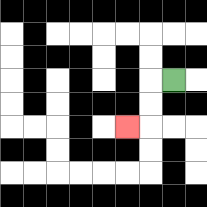{'start': '[7, 3]', 'end': '[5, 5]', 'path_directions': 'L,D,D,L', 'path_coordinates': '[[7, 3], [6, 3], [6, 4], [6, 5], [5, 5]]'}